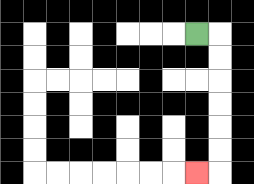{'start': '[8, 1]', 'end': '[8, 7]', 'path_directions': 'R,D,D,D,D,D,D,L', 'path_coordinates': '[[8, 1], [9, 1], [9, 2], [9, 3], [9, 4], [9, 5], [9, 6], [9, 7], [8, 7]]'}